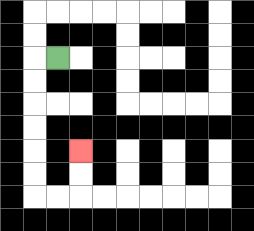{'start': '[2, 2]', 'end': '[3, 6]', 'path_directions': 'L,D,D,D,D,D,D,R,R,U,U', 'path_coordinates': '[[2, 2], [1, 2], [1, 3], [1, 4], [1, 5], [1, 6], [1, 7], [1, 8], [2, 8], [3, 8], [3, 7], [3, 6]]'}